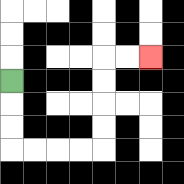{'start': '[0, 3]', 'end': '[6, 2]', 'path_directions': 'D,D,D,R,R,R,R,U,U,U,U,R,R', 'path_coordinates': '[[0, 3], [0, 4], [0, 5], [0, 6], [1, 6], [2, 6], [3, 6], [4, 6], [4, 5], [4, 4], [4, 3], [4, 2], [5, 2], [6, 2]]'}